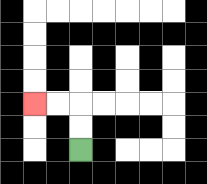{'start': '[3, 6]', 'end': '[1, 4]', 'path_directions': 'U,U,L,L', 'path_coordinates': '[[3, 6], [3, 5], [3, 4], [2, 4], [1, 4]]'}